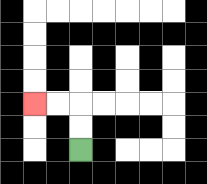{'start': '[3, 6]', 'end': '[1, 4]', 'path_directions': 'U,U,L,L', 'path_coordinates': '[[3, 6], [3, 5], [3, 4], [2, 4], [1, 4]]'}